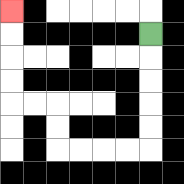{'start': '[6, 1]', 'end': '[0, 0]', 'path_directions': 'D,D,D,D,D,L,L,L,L,U,U,L,L,U,U,U,U', 'path_coordinates': '[[6, 1], [6, 2], [6, 3], [6, 4], [6, 5], [6, 6], [5, 6], [4, 6], [3, 6], [2, 6], [2, 5], [2, 4], [1, 4], [0, 4], [0, 3], [0, 2], [0, 1], [0, 0]]'}